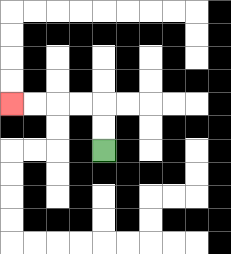{'start': '[4, 6]', 'end': '[0, 4]', 'path_directions': 'U,U,L,L,L,L', 'path_coordinates': '[[4, 6], [4, 5], [4, 4], [3, 4], [2, 4], [1, 4], [0, 4]]'}